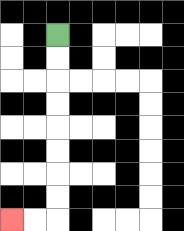{'start': '[2, 1]', 'end': '[0, 9]', 'path_directions': 'D,D,D,D,D,D,D,D,L,L', 'path_coordinates': '[[2, 1], [2, 2], [2, 3], [2, 4], [2, 5], [2, 6], [2, 7], [2, 8], [2, 9], [1, 9], [0, 9]]'}